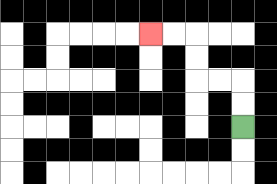{'start': '[10, 5]', 'end': '[6, 1]', 'path_directions': 'U,U,L,L,U,U,L,L', 'path_coordinates': '[[10, 5], [10, 4], [10, 3], [9, 3], [8, 3], [8, 2], [8, 1], [7, 1], [6, 1]]'}